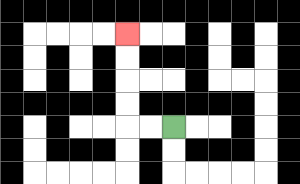{'start': '[7, 5]', 'end': '[5, 1]', 'path_directions': 'L,L,U,U,U,U', 'path_coordinates': '[[7, 5], [6, 5], [5, 5], [5, 4], [5, 3], [5, 2], [5, 1]]'}